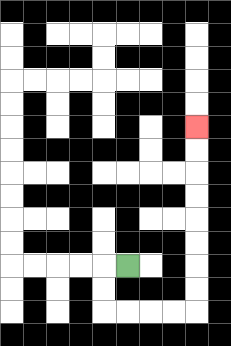{'start': '[5, 11]', 'end': '[8, 5]', 'path_directions': 'L,D,D,R,R,R,R,U,U,U,U,U,U,U,U', 'path_coordinates': '[[5, 11], [4, 11], [4, 12], [4, 13], [5, 13], [6, 13], [7, 13], [8, 13], [8, 12], [8, 11], [8, 10], [8, 9], [8, 8], [8, 7], [8, 6], [8, 5]]'}